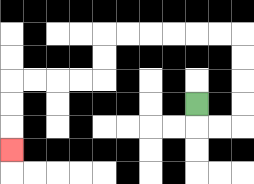{'start': '[8, 4]', 'end': '[0, 6]', 'path_directions': 'D,R,R,U,U,U,U,L,L,L,L,L,L,D,D,L,L,L,L,D,D,D', 'path_coordinates': '[[8, 4], [8, 5], [9, 5], [10, 5], [10, 4], [10, 3], [10, 2], [10, 1], [9, 1], [8, 1], [7, 1], [6, 1], [5, 1], [4, 1], [4, 2], [4, 3], [3, 3], [2, 3], [1, 3], [0, 3], [0, 4], [0, 5], [0, 6]]'}